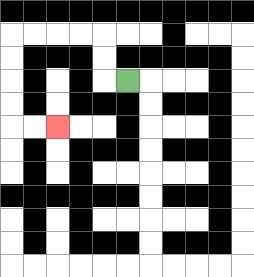{'start': '[5, 3]', 'end': '[2, 5]', 'path_directions': 'L,U,U,L,L,L,L,D,D,D,D,R,R', 'path_coordinates': '[[5, 3], [4, 3], [4, 2], [4, 1], [3, 1], [2, 1], [1, 1], [0, 1], [0, 2], [0, 3], [0, 4], [0, 5], [1, 5], [2, 5]]'}